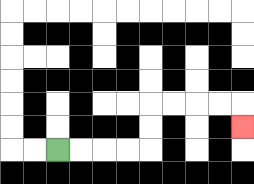{'start': '[2, 6]', 'end': '[10, 5]', 'path_directions': 'R,R,R,R,U,U,R,R,R,R,D', 'path_coordinates': '[[2, 6], [3, 6], [4, 6], [5, 6], [6, 6], [6, 5], [6, 4], [7, 4], [8, 4], [9, 4], [10, 4], [10, 5]]'}